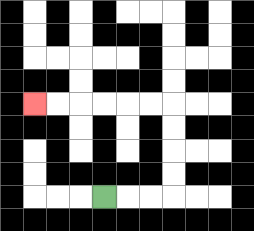{'start': '[4, 8]', 'end': '[1, 4]', 'path_directions': 'R,R,R,U,U,U,U,L,L,L,L,L,L', 'path_coordinates': '[[4, 8], [5, 8], [6, 8], [7, 8], [7, 7], [7, 6], [7, 5], [7, 4], [6, 4], [5, 4], [4, 4], [3, 4], [2, 4], [1, 4]]'}